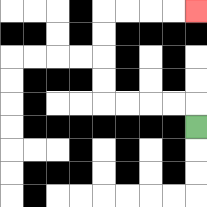{'start': '[8, 5]', 'end': '[8, 0]', 'path_directions': 'U,L,L,L,L,U,U,U,U,R,R,R,R', 'path_coordinates': '[[8, 5], [8, 4], [7, 4], [6, 4], [5, 4], [4, 4], [4, 3], [4, 2], [4, 1], [4, 0], [5, 0], [6, 0], [7, 0], [8, 0]]'}